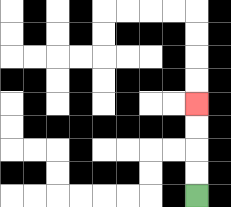{'start': '[8, 8]', 'end': '[8, 4]', 'path_directions': 'U,U,U,U', 'path_coordinates': '[[8, 8], [8, 7], [8, 6], [8, 5], [8, 4]]'}